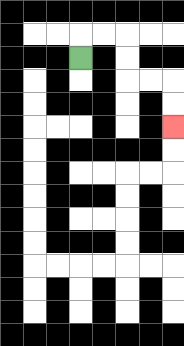{'start': '[3, 2]', 'end': '[7, 5]', 'path_directions': 'U,R,R,D,D,R,R,D,D', 'path_coordinates': '[[3, 2], [3, 1], [4, 1], [5, 1], [5, 2], [5, 3], [6, 3], [7, 3], [7, 4], [7, 5]]'}